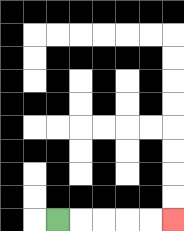{'start': '[2, 9]', 'end': '[7, 9]', 'path_directions': 'R,R,R,R,R', 'path_coordinates': '[[2, 9], [3, 9], [4, 9], [5, 9], [6, 9], [7, 9]]'}